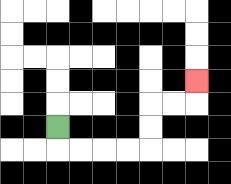{'start': '[2, 5]', 'end': '[8, 3]', 'path_directions': 'D,R,R,R,R,U,U,R,R,U', 'path_coordinates': '[[2, 5], [2, 6], [3, 6], [4, 6], [5, 6], [6, 6], [6, 5], [6, 4], [7, 4], [8, 4], [8, 3]]'}